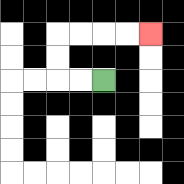{'start': '[4, 3]', 'end': '[6, 1]', 'path_directions': 'L,L,U,U,R,R,R,R', 'path_coordinates': '[[4, 3], [3, 3], [2, 3], [2, 2], [2, 1], [3, 1], [4, 1], [5, 1], [6, 1]]'}